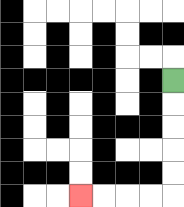{'start': '[7, 3]', 'end': '[3, 8]', 'path_directions': 'D,D,D,D,D,L,L,L,L', 'path_coordinates': '[[7, 3], [7, 4], [7, 5], [7, 6], [7, 7], [7, 8], [6, 8], [5, 8], [4, 8], [3, 8]]'}